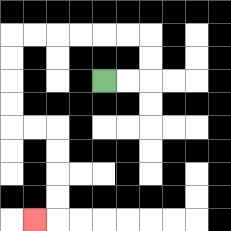{'start': '[4, 3]', 'end': '[1, 9]', 'path_directions': 'R,R,U,U,L,L,L,L,L,L,D,D,D,D,R,R,D,D,D,D,L', 'path_coordinates': '[[4, 3], [5, 3], [6, 3], [6, 2], [6, 1], [5, 1], [4, 1], [3, 1], [2, 1], [1, 1], [0, 1], [0, 2], [0, 3], [0, 4], [0, 5], [1, 5], [2, 5], [2, 6], [2, 7], [2, 8], [2, 9], [1, 9]]'}